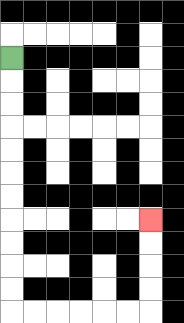{'start': '[0, 2]', 'end': '[6, 9]', 'path_directions': 'D,D,D,D,D,D,D,D,D,D,D,R,R,R,R,R,R,U,U,U,U', 'path_coordinates': '[[0, 2], [0, 3], [0, 4], [0, 5], [0, 6], [0, 7], [0, 8], [0, 9], [0, 10], [0, 11], [0, 12], [0, 13], [1, 13], [2, 13], [3, 13], [4, 13], [5, 13], [6, 13], [6, 12], [6, 11], [6, 10], [6, 9]]'}